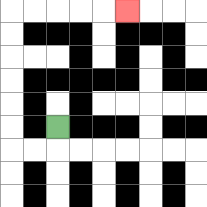{'start': '[2, 5]', 'end': '[5, 0]', 'path_directions': 'D,L,L,U,U,U,U,U,U,R,R,R,R,R', 'path_coordinates': '[[2, 5], [2, 6], [1, 6], [0, 6], [0, 5], [0, 4], [0, 3], [0, 2], [0, 1], [0, 0], [1, 0], [2, 0], [3, 0], [4, 0], [5, 0]]'}